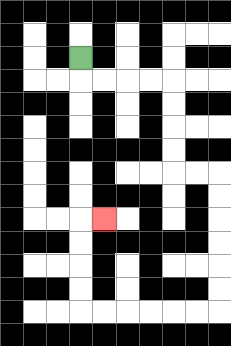{'start': '[3, 2]', 'end': '[4, 9]', 'path_directions': 'D,R,R,R,R,D,D,D,D,R,R,D,D,D,D,D,D,L,L,L,L,L,L,U,U,U,U,R', 'path_coordinates': '[[3, 2], [3, 3], [4, 3], [5, 3], [6, 3], [7, 3], [7, 4], [7, 5], [7, 6], [7, 7], [8, 7], [9, 7], [9, 8], [9, 9], [9, 10], [9, 11], [9, 12], [9, 13], [8, 13], [7, 13], [6, 13], [5, 13], [4, 13], [3, 13], [3, 12], [3, 11], [3, 10], [3, 9], [4, 9]]'}